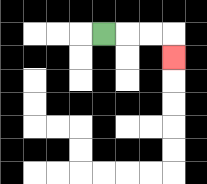{'start': '[4, 1]', 'end': '[7, 2]', 'path_directions': 'R,R,R,D', 'path_coordinates': '[[4, 1], [5, 1], [6, 1], [7, 1], [7, 2]]'}